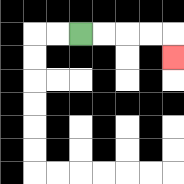{'start': '[3, 1]', 'end': '[7, 2]', 'path_directions': 'R,R,R,R,D', 'path_coordinates': '[[3, 1], [4, 1], [5, 1], [6, 1], [7, 1], [7, 2]]'}